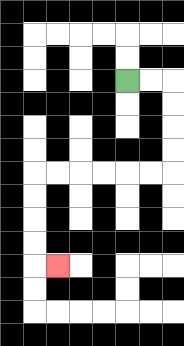{'start': '[5, 3]', 'end': '[2, 11]', 'path_directions': 'R,R,D,D,D,D,L,L,L,L,L,L,D,D,D,D,R', 'path_coordinates': '[[5, 3], [6, 3], [7, 3], [7, 4], [7, 5], [7, 6], [7, 7], [6, 7], [5, 7], [4, 7], [3, 7], [2, 7], [1, 7], [1, 8], [1, 9], [1, 10], [1, 11], [2, 11]]'}